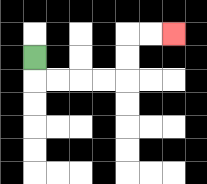{'start': '[1, 2]', 'end': '[7, 1]', 'path_directions': 'D,R,R,R,R,U,U,R,R', 'path_coordinates': '[[1, 2], [1, 3], [2, 3], [3, 3], [4, 3], [5, 3], [5, 2], [5, 1], [6, 1], [7, 1]]'}